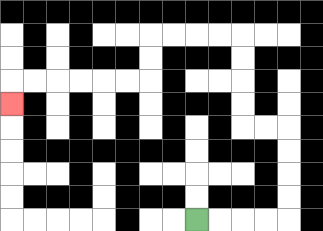{'start': '[8, 9]', 'end': '[0, 4]', 'path_directions': 'R,R,R,R,U,U,U,U,L,L,U,U,U,U,L,L,L,L,D,D,L,L,L,L,L,L,D', 'path_coordinates': '[[8, 9], [9, 9], [10, 9], [11, 9], [12, 9], [12, 8], [12, 7], [12, 6], [12, 5], [11, 5], [10, 5], [10, 4], [10, 3], [10, 2], [10, 1], [9, 1], [8, 1], [7, 1], [6, 1], [6, 2], [6, 3], [5, 3], [4, 3], [3, 3], [2, 3], [1, 3], [0, 3], [0, 4]]'}